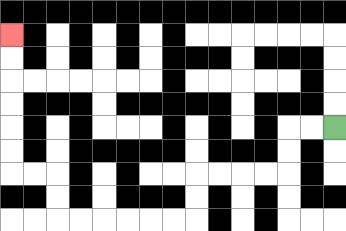{'start': '[14, 5]', 'end': '[0, 1]', 'path_directions': 'L,L,D,D,L,L,L,L,D,D,L,L,L,L,L,L,U,U,L,L,U,U,U,U,U,U', 'path_coordinates': '[[14, 5], [13, 5], [12, 5], [12, 6], [12, 7], [11, 7], [10, 7], [9, 7], [8, 7], [8, 8], [8, 9], [7, 9], [6, 9], [5, 9], [4, 9], [3, 9], [2, 9], [2, 8], [2, 7], [1, 7], [0, 7], [0, 6], [0, 5], [0, 4], [0, 3], [0, 2], [0, 1]]'}